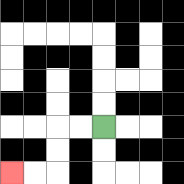{'start': '[4, 5]', 'end': '[0, 7]', 'path_directions': 'L,L,D,D,L,L', 'path_coordinates': '[[4, 5], [3, 5], [2, 5], [2, 6], [2, 7], [1, 7], [0, 7]]'}